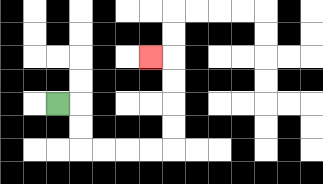{'start': '[2, 4]', 'end': '[6, 2]', 'path_directions': 'R,D,D,R,R,R,R,U,U,U,U,L', 'path_coordinates': '[[2, 4], [3, 4], [3, 5], [3, 6], [4, 6], [5, 6], [6, 6], [7, 6], [7, 5], [7, 4], [7, 3], [7, 2], [6, 2]]'}